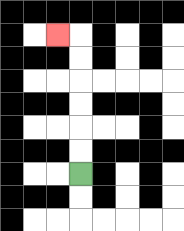{'start': '[3, 7]', 'end': '[2, 1]', 'path_directions': 'U,U,U,U,U,U,L', 'path_coordinates': '[[3, 7], [3, 6], [3, 5], [3, 4], [3, 3], [3, 2], [3, 1], [2, 1]]'}